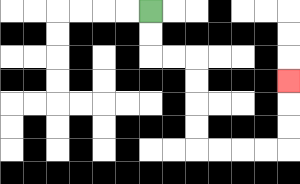{'start': '[6, 0]', 'end': '[12, 3]', 'path_directions': 'D,D,R,R,D,D,D,D,R,R,R,R,U,U,U', 'path_coordinates': '[[6, 0], [6, 1], [6, 2], [7, 2], [8, 2], [8, 3], [8, 4], [8, 5], [8, 6], [9, 6], [10, 6], [11, 6], [12, 6], [12, 5], [12, 4], [12, 3]]'}